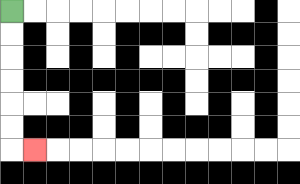{'start': '[0, 0]', 'end': '[1, 6]', 'path_directions': 'D,D,D,D,D,D,R', 'path_coordinates': '[[0, 0], [0, 1], [0, 2], [0, 3], [0, 4], [0, 5], [0, 6], [1, 6]]'}